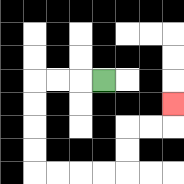{'start': '[4, 3]', 'end': '[7, 4]', 'path_directions': 'L,L,L,D,D,D,D,R,R,R,R,U,U,R,R,U', 'path_coordinates': '[[4, 3], [3, 3], [2, 3], [1, 3], [1, 4], [1, 5], [1, 6], [1, 7], [2, 7], [3, 7], [4, 7], [5, 7], [5, 6], [5, 5], [6, 5], [7, 5], [7, 4]]'}